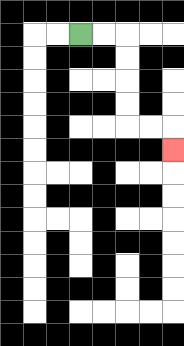{'start': '[3, 1]', 'end': '[7, 6]', 'path_directions': 'R,R,D,D,D,D,R,R,D', 'path_coordinates': '[[3, 1], [4, 1], [5, 1], [5, 2], [5, 3], [5, 4], [5, 5], [6, 5], [7, 5], [7, 6]]'}